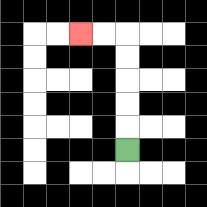{'start': '[5, 6]', 'end': '[3, 1]', 'path_directions': 'U,U,U,U,U,L,L', 'path_coordinates': '[[5, 6], [5, 5], [5, 4], [5, 3], [5, 2], [5, 1], [4, 1], [3, 1]]'}